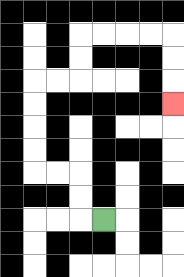{'start': '[4, 9]', 'end': '[7, 4]', 'path_directions': 'L,U,U,L,L,U,U,U,U,R,R,U,U,R,R,R,R,D,D,D', 'path_coordinates': '[[4, 9], [3, 9], [3, 8], [3, 7], [2, 7], [1, 7], [1, 6], [1, 5], [1, 4], [1, 3], [2, 3], [3, 3], [3, 2], [3, 1], [4, 1], [5, 1], [6, 1], [7, 1], [7, 2], [7, 3], [7, 4]]'}